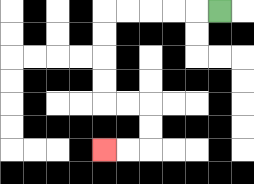{'start': '[9, 0]', 'end': '[4, 6]', 'path_directions': 'L,L,L,L,L,D,D,D,D,R,R,D,D,L,L', 'path_coordinates': '[[9, 0], [8, 0], [7, 0], [6, 0], [5, 0], [4, 0], [4, 1], [4, 2], [4, 3], [4, 4], [5, 4], [6, 4], [6, 5], [6, 6], [5, 6], [4, 6]]'}